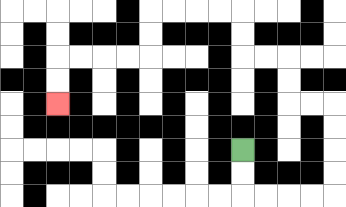{'start': '[10, 6]', 'end': '[2, 4]', 'path_directions': 'D,D,R,R,R,R,U,U,U,U,L,L,U,U,L,L,U,U,L,L,L,L,D,D,L,L,L,L,D,D', 'path_coordinates': '[[10, 6], [10, 7], [10, 8], [11, 8], [12, 8], [13, 8], [14, 8], [14, 7], [14, 6], [14, 5], [14, 4], [13, 4], [12, 4], [12, 3], [12, 2], [11, 2], [10, 2], [10, 1], [10, 0], [9, 0], [8, 0], [7, 0], [6, 0], [6, 1], [6, 2], [5, 2], [4, 2], [3, 2], [2, 2], [2, 3], [2, 4]]'}